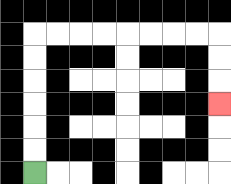{'start': '[1, 7]', 'end': '[9, 4]', 'path_directions': 'U,U,U,U,U,U,R,R,R,R,R,R,R,R,D,D,D', 'path_coordinates': '[[1, 7], [1, 6], [1, 5], [1, 4], [1, 3], [1, 2], [1, 1], [2, 1], [3, 1], [4, 1], [5, 1], [6, 1], [7, 1], [8, 1], [9, 1], [9, 2], [9, 3], [9, 4]]'}